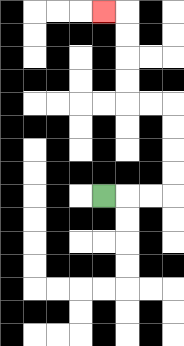{'start': '[4, 8]', 'end': '[4, 0]', 'path_directions': 'R,R,R,U,U,U,U,L,L,U,U,U,U,L', 'path_coordinates': '[[4, 8], [5, 8], [6, 8], [7, 8], [7, 7], [7, 6], [7, 5], [7, 4], [6, 4], [5, 4], [5, 3], [5, 2], [5, 1], [5, 0], [4, 0]]'}